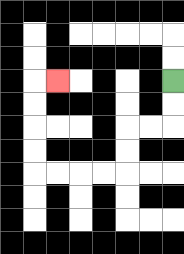{'start': '[7, 3]', 'end': '[2, 3]', 'path_directions': 'D,D,L,L,D,D,L,L,L,L,U,U,U,U,R', 'path_coordinates': '[[7, 3], [7, 4], [7, 5], [6, 5], [5, 5], [5, 6], [5, 7], [4, 7], [3, 7], [2, 7], [1, 7], [1, 6], [1, 5], [1, 4], [1, 3], [2, 3]]'}